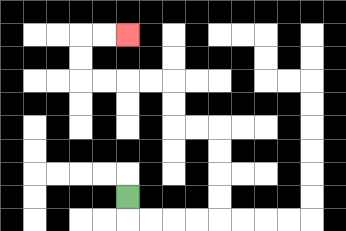{'start': '[5, 8]', 'end': '[5, 1]', 'path_directions': 'D,R,R,R,R,U,U,U,U,L,L,U,U,L,L,L,L,U,U,R,R', 'path_coordinates': '[[5, 8], [5, 9], [6, 9], [7, 9], [8, 9], [9, 9], [9, 8], [9, 7], [9, 6], [9, 5], [8, 5], [7, 5], [7, 4], [7, 3], [6, 3], [5, 3], [4, 3], [3, 3], [3, 2], [3, 1], [4, 1], [5, 1]]'}